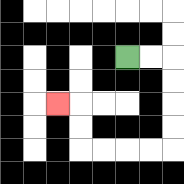{'start': '[5, 2]', 'end': '[2, 4]', 'path_directions': 'R,R,D,D,D,D,L,L,L,L,U,U,L', 'path_coordinates': '[[5, 2], [6, 2], [7, 2], [7, 3], [7, 4], [7, 5], [7, 6], [6, 6], [5, 6], [4, 6], [3, 6], [3, 5], [3, 4], [2, 4]]'}